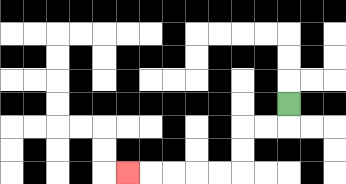{'start': '[12, 4]', 'end': '[5, 7]', 'path_directions': 'D,L,L,D,D,L,L,L,L,L', 'path_coordinates': '[[12, 4], [12, 5], [11, 5], [10, 5], [10, 6], [10, 7], [9, 7], [8, 7], [7, 7], [6, 7], [5, 7]]'}